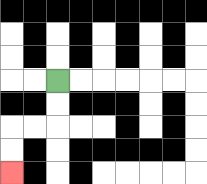{'start': '[2, 3]', 'end': '[0, 7]', 'path_directions': 'D,D,L,L,D,D', 'path_coordinates': '[[2, 3], [2, 4], [2, 5], [1, 5], [0, 5], [0, 6], [0, 7]]'}